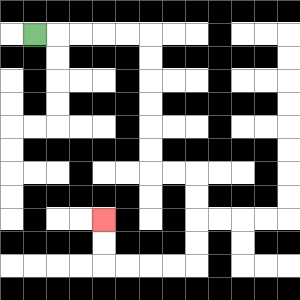{'start': '[1, 1]', 'end': '[4, 9]', 'path_directions': 'R,R,R,R,R,D,D,D,D,D,D,R,R,D,D,D,D,L,L,L,L,U,U', 'path_coordinates': '[[1, 1], [2, 1], [3, 1], [4, 1], [5, 1], [6, 1], [6, 2], [6, 3], [6, 4], [6, 5], [6, 6], [6, 7], [7, 7], [8, 7], [8, 8], [8, 9], [8, 10], [8, 11], [7, 11], [6, 11], [5, 11], [4, 11], [4, 10], [4, 9]]'}